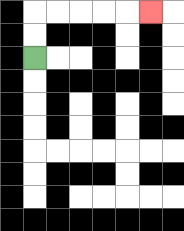{'start': '[1, 2]', 'end': '[6, 0]', 'path_directions': 'U,U,R,R,R,R,R', 'path_coordinates': '[[1, 2], [1, 1], [1, 0], [2, 0], [3, 0], [4, 0], [5, 0], [6, 0]]'}